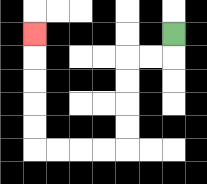{'start': '[7, 1]', 'end': '[1, 1]', 'path_directions': 'D,L,L,D,D,D,D,L,L,L,L,U,U,U,U,U', 'path_coordinates': '[[7, 1], [7, 2], [6, 2], [5, 2], [5, 3], [5, 4], [5, 5], [5, 6], [4, 6], [3, 6], [2, 6], [1, 6], [1, 5], [1, 4], [1, 3], [1, 2], [1, 1]]'}